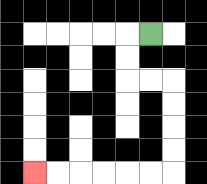{'start': '[6, 1]', 'end': '[1, 7]', 'path_directions': 'L,D,D,R,R,D,D,D,D,L,L,L,L,L,L', 'path_coordinates': '[[6, 1], [5, 1], [5, 2], [5, 3], [6, 3], [7, 3], [7, 4], [7, 5], [7, 6], [7, 7], [6, 7], [5, 7], [4, 7], [3, 7], [2, 7], [1, 7]]'}